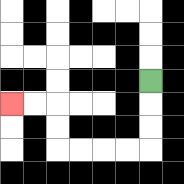{'start': '[6, 3]', 'end': '[0, 4]', 'path_directions': 'D,D,D,L,L,L,L,U,U,L,L', 'path_coordinates': '[[6, 3], [6, 4], [6, 5], [6, 6], [5, 6], [4, 6], [3, 6], [2, 6], [2, 5], [2, 4], [1, 4], [0, 4]]'}